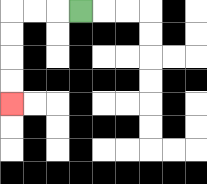{'start': '[3, 0]', 'end': '[0, 4]', 'path_directions': 'L,L,L,D,D,D,D', 'path_coordinates': '[[3, 0], [2, 0], [1, 0], [0, 0], [0, 1], [0, 2], [0, 3], [0, 4]]'}